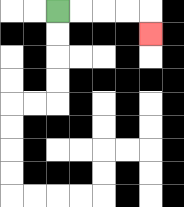{'start': '[2, 0]', 'end': '[6, 1]', 'path_directions': 'R,R,R,R,D', 'path_coordinates': '[[2, 0], [3, 0], [4, 0], [5, 0], [6, 0], [6, 1]]'}